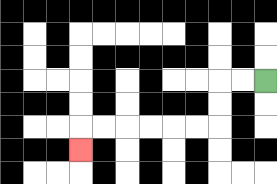{'start': '[11, 3]', 'end': '[3, 6]', 'path_directions': 'L,L,D,D,L,L,L,L,L,L,D', 'path_coordinates': '[[11, 3], [10, 3], [9, 3], [9, 4], [9, 5], [8, 5], [7, 5], [6, 5], [5, 5], [4, 5], [3, 5], [3, 6]]'}